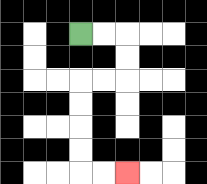{'start': '[3, 1]', 'end': '[5, 7]', 'path_directions': 'R,R,D,D,L,L,D,D,D,D,R,R', 'path_coordinates': '[[3, 1], [4, 1], [5, 1], [5, 2], [5, 3], [4, 3], [3, 3], [3, 4], [3, 5], [3, 6], [3, 7], [4, 7], [5, 7]]'}